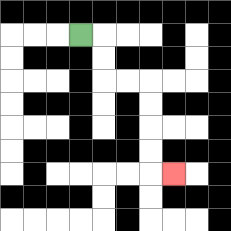{'start': '[3, 1]', 'end': '[7, 7]', 'path_directions': 'R,D,D,R,R,D,D,D,D,R', 'path_coordinates': '[[3, 1], [4, 1], [4, 2], [4, 3], [5, 3], [6, 3], [6, 4], [6, 5], [6, 6], [6, 7], [7, 7]]'}